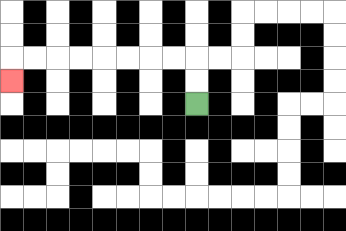{'start': '[8, 4]', 'end': '[0, 3]', 'path_directions': 'U,U,L,L,L,L,L,L,L,L,D', 'path_coordinates': '[[8, 4], [8, 3], [8, 2], [7, 2], [6, 2], [5, 2], [4, 2], [3, 2], [2, 2], [1, 2], [0, 2], [0, 3]]'}